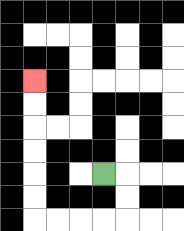{'start': '[4, 7]', 'end': '[1, 3]', 'path_directions': 'R,D,D,L,L,L,L,U,U,U,U,U,U', 'path_coordinates': '[[4, 7], [5, 7], [5, 8], [5, 9], [4, 9], [3, 9], [2, 9], [1, 9], [1, 8], [1, 7], [1, 6], [1, 5], [1, 4], [1, 3]]'}